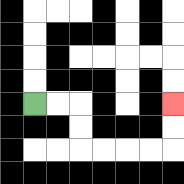{'start': '[1, 4]', 'end': '[7, 4]', 'path_directions': 'R,R,D,D,R,R,R,R,U,U', 'path_coordinates': '[[1, 4], [2, 4], [3, 4], [3, 5], [3, 6], [4, 6], [5, 6], [6, 6], [7, 6], [7, 5], [7, 4]]'}